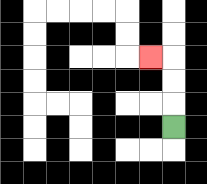{'start': '[7, 5]', 'end': '[6, 2]', 'path_directions': 'U,U,U,L', 'path_coordinates': '[[7, 5], [7, 4], [7, 3], [7, 2], [6, 2]]'}